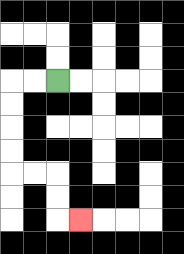{'start': '[2, 3]', 'end': '[3, 9]', 'path_directions': 'L,L,D,D,D,D,R,R,D,D,R', 'path_coordinates': '[[2, 3], [1, 3], [0, 3], [0, 4], [0, 5], [0, 6], [0, 7], [1, 7], [2, 7], [2, 8], [2, 9], [3, 9]]'}